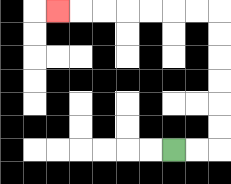{'start': '[7, 6]', 'end': '[2, 0]', 'path_directions': 'R,R,U,U,U,U,U,U,L,L,L,L,L,L,L', 'path_coordinates': '[[7, 6], [8, 6], [9, 6], [9, 5], [9, 4], [9, 3], [9, 2], [9, 1], [9, 0], [8, 0], [7, 0], [6, 0], [5, 0], [4, 0], [3, 0], [2, 0]]'}